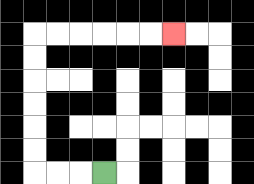{'start': '[4, 7]', 'end': '[7, 1]', 'path_directions': 'L,L,L,U,U,U,U,U,U,R,R,R,R,R,R', 'path_coordinates': '[[4, 7], [3, 7], [2, 7], [1, 7], [1, 6], [1, 5], [1, 4], [1, 3], [1, 2], [1, 1], [2, 1], [3, 1], [4, 1], [5, 1], [6, 1], [7, 1]]'}